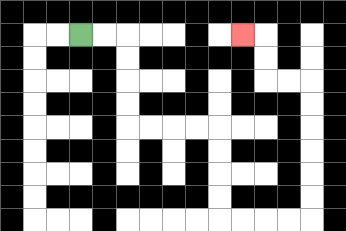{'start': '[3, 1]', 'end': '[10, 1]', 'path_directions': 'R,R,D,D,D,D,R,R,R,R,D,D,D,D,R,R,R,R,U,U,U,U,U,U,L,L,U,U,L', 'path_coordinates': '[[3, 1], [4, 1], [5, 1], [5, 2], [5, 3], [5, 4], [5, 5], [6, 5], [7, 5], [8, 5], [9, 5], [9, 6], [9, 7], [9, 8], [9, 9], [10, 9], [11, 9], [12, 9], [13, 9], [13, 8], [13, 7], [13, 6], [13, 5], [13, 4], [13, 3], [12, 3], [11, 3], [11, 2], [11, 1], [10, 1]]'}